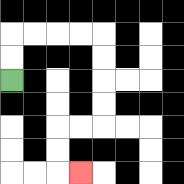{'start': '[0, 3]', 'end': '[3, 7]', 'path_directions': 'U,U,R,R,R,R,D,D,D,D,L,L,D,D,R', 'path_coordinates': '[[0, 3], [0, 2], [0, 1], [1, 1], [2, 1], [3, 1], [4, 1], [4, 2], [4, 3], [4, 4], [4, 5], [3, 5], [2, 5], [2, 6], [2, 7], [3, 7]]'}